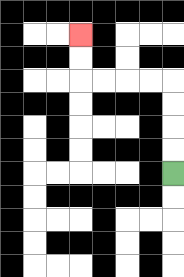{'start': '[7, 7]', 'end': '[3, 1]', 'path_directions': 'U,U,U,U,L,L,L,L,U,U', 'path_coordinates': '[[7, 7], [7, 6], [7, 5], [7, 4], [7, 3], [6, 3], [5, 3], [4, 3], [3, 3], [3, 2], [3, 1]]'}